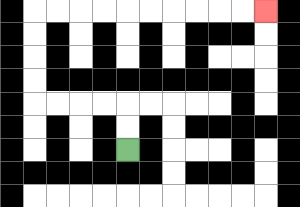{'start': '[5, 6]', 'end': '[11, 0]', 'path_directions': 'U,U,L,L,L,L,U,U,U,U,R,R,R,R,R,R,R,R,R,R', 'path_coordinates': '[[5, 6], [5, 5], [5, 4], [4, 4], [3, 4], [2, 4], [1, 4], [1, 3], [1, 2], [1, 1], [1, 0], [2, 0], [3, 0], [4, 0], [5, 0], [6, 0], [7, 0], [8, 0], [9, 0], [10, 0], [11, 0]]'}